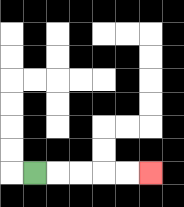{'start': '[1, 7]', 'end': '[6, 7]', 'path_directions': 'R,R,R,R,R', 'path_coordinates': '[[1, 7], [2, 7], [3, 7], [4, 7], [5, 7], [6, 7]]'}